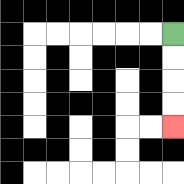{'start': '[7, 1]', 'end': '[7, 5]', 'path_directions': 'D,D,D,D', 'path_coordinates': '[[7, 1], [7, 2], [7, 3], [7, 4], [7, 5]]'}